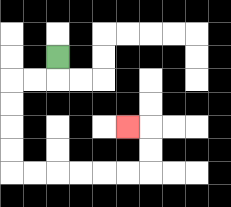{'start': '[2, 2]', 'end': '[5, 5]', 'path_directions': 'D,L,L,D,D,D,D,R,R,R,R,R,R,U,U,L', 'path_coordinates': '[[2, 2], [2, 3], [1, 3], [0, 3], [0, 4], [0, 5], [0, 6], [0, 7], [1, 7], [2, 7], [3, 7], [4, 7], [5, 7], [6, 7], [6, 6], [6, 5], [5, 5]]'}